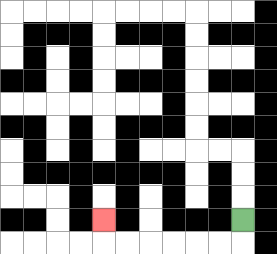{'start': '[10, 9]', 'end': '[4, 9]', 'path_directions': 'D,L,L,L,L,L,L,U', 'path_coordinates': '[[10, 9], [10, 10], [9, 10], [8, 10], [7, 10], [6, 10], [5, 10], [4, 10], [4, 9]]'}